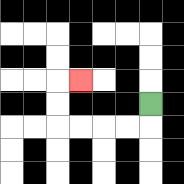{'start': '[6, 4]', 'end': '[3, 3]', 'path_directions': 'D,L,L,L,L,U,U,R', 'path_coordinates': '[[6, 4], [6, 5], [5, 5], [4, 5], [3, 5], [2, 5], [2, 4], [2, 3], [3, 3]]'}